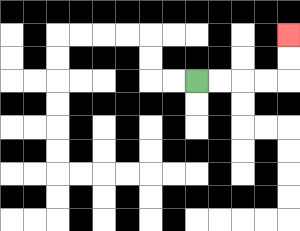{'start': '[8, 3]', 'end': '[12, 1]', 'path_directions': 'R,R,R,R,U,U', 'path_coordinates': '[[8, 3], [9, 3], [10, 3], [11, 3], [12, 3], [12, 2], [12, 1]]'}